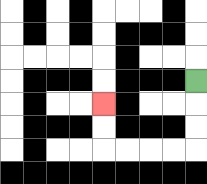{'start': '[8, 3]', 'end': '[4, 4]', 'path_directions': 'D,D,D,L,L,L,L,U,U', 'path_coordinates': '[[8, 3], [8, 4], [8, 5], [8, 6], [7, 6], [6, 6], [5, 6], [4, 6], [4, 5], [4, 4]]'}